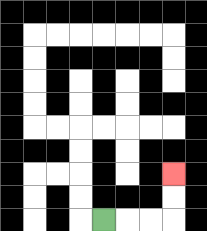{'start': '[4, 9]', 'end': '[7, 7]', 'path_directions': 'R,R,R,U,U', 'path_coordinates': '[[4, 9], [5, 9], [6, 9], [7, 9], [7, 8], [7, 7]]'}